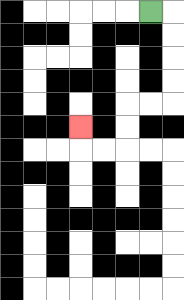{'start': '[6, 0]', 'end': '[3, 5]', 'path_directions': 'R,D,D,D,D,L,L,D,D,L,L,U', 'path_coordinates': '[[6, 0], [7, 0], [7, 1], [7, 2], [7, 3], [7, 4], [6, 4], [5, 4], [5, 5], [5, 6], [4, 6], [3, 6], [3, 5]]'}